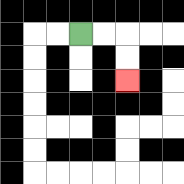{'start': '[3, 1]', 'end': '[5, 3]', 'path_directions': 'R,R,D,D', 'path_coordinates': '[[3, 1], [4, 1], [5, 1], [5, 2], [5, 3]]'}